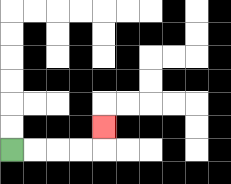{'start': '[0, 6]', 'end': '[4, 5]', 'path_directions': 'R,R,R,R,U', 'path_coordinates': '[[0, 6], [1, 6], [2, 6], [3, 6], [4, 6], [4, 5]]'}